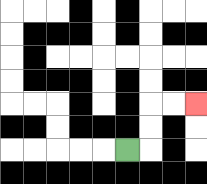{'start': '[5, 6]', 'end': '[8, 4]', 'path_directions': 'R,U,U,R,R', 'path_coordinates': '[[5, 6], [6, 6], [6, 5], [6, 4], [7, 4], [8, 4]]'}